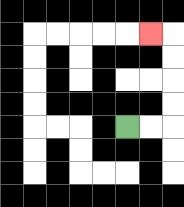{'start': '[5, 5]', 'end': '[6, 1]', 'path_directions': 'R,R,U,U,U,U,L', 'path_coordinates': '[[5, 5], [6, 5], [7, 5], [7, 4], [7, 3], [7, 2], [7, 1], [6, 1]]'}